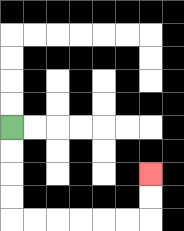{'start': '[0, 5]', 'end': '[6, 7]', 'path_directions': 'D,D,D,D,R,R,R,R,R,R,U,U', 'path_coordinates': '[[0, 5], [0, 6], [0, 7], [0, 8], [0, 9], [1, 9], [2, 9], [3, 9], [4, 9], [5, 9], [6, 9], [6, 8], [6, 7]]'}